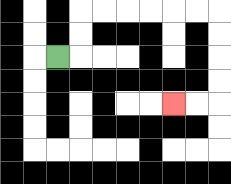{'start': '[2, 2]', 'end': '[7, 4]', 'path_directions': 'R,U,U,R,R,R,R,R,R,D,D,D,D,L,L', 'path_coordinates': '[[2, 2], [3, 2], [3, 1], [3, 0], [4, 0], [5, 0], [6, 0], [7, 0], [8, 0], [9, 0], [9, 1], [9, 2], [9, 3], [9, 4], [8, 4], [7, 4]]'}